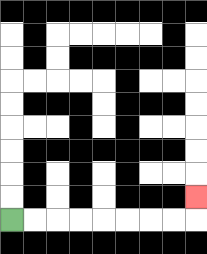{'start': '[0, 9]', 'end': '[8, 8]', 'path_directions': 'R,R,R,R,R,R,R,R,U', 'path_coordinates': '[[0, 9], [1, 9], [2, 9], [3, 9], [4, 9], [5, 9], [6, 9], [7, 9], [8, 9], [8, 8]]'}